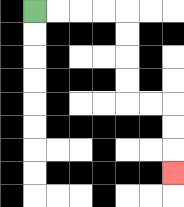{'start': '[1, 0]', 'end': '[7, 7]', 'path_directions': 'R,R,R,R,D,D,D,D,R,R,D,D,D', 'path_coordinates': '[[1, 0], [2, 0], [3, 0], [4, 0], [5, 0], [5, 1], [5, 2], [5, 3], [5, 4], [6, 4], [7, 4], [7, 5], [7, 6], [7, 7]]'}